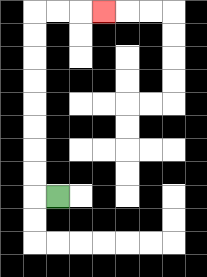{'start': '[2, 8]', 'end': '[4, 0]', 'path_directions': 'L,U,U,U,U,U,U,U,U,R,R,R', 'path_coordinates': '[[2, 8], [1, 8], [1, 7], [1, 6], [1, 5], [1, 4], [1, 3], [1, 2], [1, 1], [1, 0], [2, 0], [3, 0], [4, 0]]'}